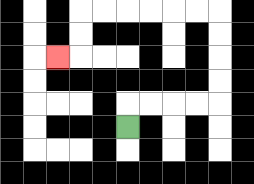{'start': '[5, 5]', 'end': '[2, 2]', 'path_directions': 'U,R,R,R,R,U,U,U,U,L,L,L,L,L,L,D,D,L', 'path_coordinates': '[[5, 5], [5, 4], [6, 4], [7, 4], [8, 4], [9, 4], [9, 3], [9, 2], [9, 1], [9, 0], [8, 0], [7, 0], [6, 0], [5, 0], [4, 0], [3, 0], [3, 1], [3, 2], [2, 2]]'}